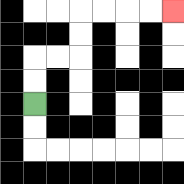{'start': '[1, 4]', 'end': '[7, 0]', 'path_directions': 'U,U,R,R,U,U,R,R,R,R', 'path_coordinates': '[[1, 4], [1, 3], [1, 2], [2, 2], [3, 2], [3, 1], [3, 0], [4, 0], [5, 0], [6, 0], [7, 0]]'}